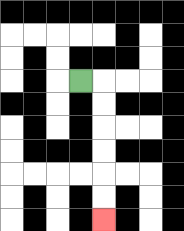{'start': '[3, 3]', 'end': '[4, 9]', 'path_directions': 'R,D,D,D,D,D,D', 'path_coordinates': '[[3, 3], [4, 3], [4, 4], [4, 5], [4, 6], [4, 7], [4, 8], [4, 9]]'}